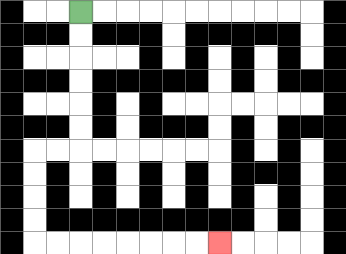{'start': '[3, 0]', 'end': '[9, 10]', 'path_directions': 'D,D,D,D,D,D,L,L,D,D,D,D,R,R,R,R,R,R,R,R', 'path_coordinates': '[[3, 0], [3, 1], [3, 2], [3, 3], [3, 4], [3, 5], [3, 6], [2, 6], [1, 6], [1, 7], [1, 8], [1, 9], [1, 10], [2, 10], [3, 10], [4, 10], [5, 10], [6, 10], [7, 10], [8, 10], [9, 10]]'}